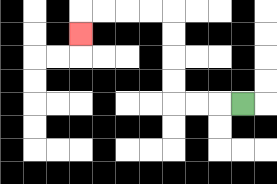{'start': '[10, 4]', 'end': '[3, 1]', 'path_directions': 'L,L,L,U,U,U,U,L,L,L,L,D', 'path_coordinates': '[[10, 4], [9, 4], [8, 4], [7, 4], [7, 3], [7, 2], [7, 1], [7, 0], [6, 0], [5, 0], [4, 0], [3, 0], [3, 1]]'}